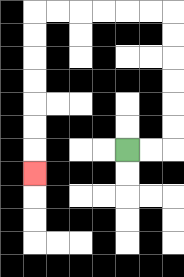{'start': '[5, 6]', 'end': '[1, 7]', 'path_directions': 'R,R,U,U,U,U,U,U,L,L,L,L,L,L,D,D,D,D,D,D,D', 'path_coordinates': '[[5, 6], [6, 6], [7, 6], [7, 5], [7, 4], [7, 3], [7, 2], [7, 1], [7, 0], [6, 0], [5, 0], [4, 0], [3, 0], [2, 0], [1, 0], [1, 1], [1, 2], [1, 3], [1, 4], [1, 5], [1, 6], [1, 7]]'}